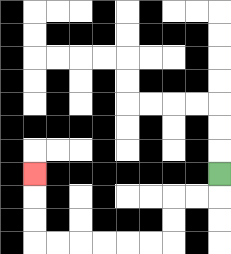{'start': '[9, 7]', 'end': '[1, 7]', 'path_directions': 'D,L,L,D,D,L,L,L,L,L,L,U,U,U', 'path_coordinates': '[[9, 7], [9, 8], [8, 8], [7, 8], [7, 9], [7, 10], [6, 10], [5, 10], [4, 10], [3, 10], [2, 10], [1, 10], [1, 9], [1, 8], [1, 7]]'}